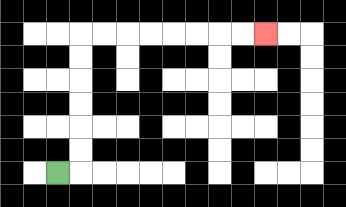{'start': '[2, 7]', 'end': '[11, 1]', 'path_directions': 'R,U,U,U,U,U,U,R,R,R,R,R,R,R,R', 'path_coordinates': '[[2, 7], [3, 7], [3, 6], [3, 5], [3, 4], [3, 3], [3, 2], [3, 1], [4, 1], [5, 1], [6, 1], [7, 1], [8, 1], [9, 1], [10, 1], [11, 1]]'}